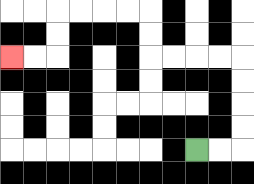{'start': '[8, 6]', 'end': '[0, 2]', 'path_directions': 'R,R,U,U,U,U,L,L,L,L,U,U,L,L,L,L,D,D,L,L', 'path_coordinates': '[[8, 6], [9, 6], [10, 6], [10, 5], [10, 4], [10, 3], [10, 2], [9, 2], [8, 2], [7, 2], [6, 2], [6, 1], [6, 0], [5, 0], [4, 0], [3, 0], [2, 0], [2, 1], [2, 2], [1, 2], [0, 2]]'}